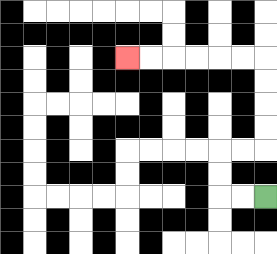{'start': '[11, 8]', 'end': '[5, 2]', 'path_directions': 'L,L,U,U,R,R,U,U,U,U,L,L,L,L,L,L', 'path_coordinates': '[[11, 8], [10, 8], [9, 8], [9, 7], [9, 6], [10, 6], [11, 6], [11, 5], [11, 4], [11, 3], [11, 2], [10, 2], [9, 2], [8, 2], [7, 2], [6, 2], [5, 2]]'}